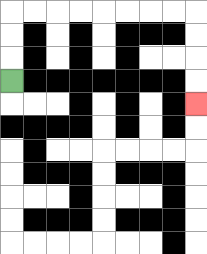{'start': '[0, 3]', 'end': '[8, 4]', 'path_directions': 'U,U,U,R,R,R,R,R,R,R,R,D,D,D,D', 'path_coordinates': '[[0, 3], [0, 2], [0, 1], [0, 0], [1, 0], [2, 0], [3, 0], [4, 0], [5, 0], [6, 0], [7, 0], [8, 0], [8, 1], [8, 2], [8, 3], [8, 4]]'}